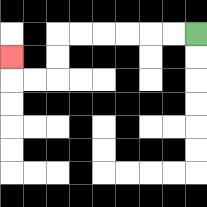{'start': '[8, 1]', 'end': '[0, 2]', 'path_directions': 'L,L,L,L,L,L,D,D,L,L,U', 'path_coordinates': '[[8, 1], [7, 1], [6, 1], [5, 1], [4, 1], [3, 1], [2, 1], [2, 2], [2, 3], [1, 3], [0, 3], [0, 2]]'}